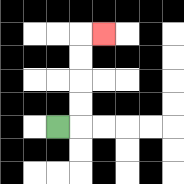{'start': '[2, 5]', 'end': '[4, 1]', 'path_directions': 'R,U,U,U,U,R', 'path_coordinates': '[[2, 5], [3, 5], [3, 4], [3, 3], [3, 2], [3, 1], [4, 1]]'}